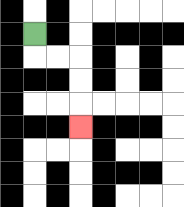{'start': '[1, 1]', 'end': '[3, 5]', 'path_directions': 'D,R,R,D,D,D', 'path_coordinates': '[[1, 1], [1, 2], [2, 2], [3, 2], [3, 3], [3, 4], [3, 5]]'}